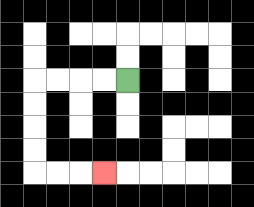{'start': '[5, 3]', 'end': '[4, 7]', 'path_directions': 'L,L,L,L,D,D,D,D,R,R,R', 'path_coordinates': '[[5, 3], [4, 3], [3, 3], [2, 3], [1, 3], [1, 4], [1, 5], [1, 6], [1, 7], [2, 7], [3, 7], [4, 7]]'}